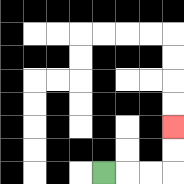{'start': '[4, 7]', 'end': '[7, 5]', 'path_directions': 'R,R,R,U,U', 'path_coordinates': '[[4, 7], [5, 7], [6, 7], [7, 7], [7, 6], [7, 5]]'}